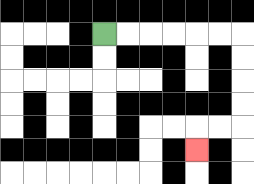{'start': '[4, 1]', 'end': '[8, 6]', 'path_directions': 'R,R,R,R,R,R,D,D,D,D,L,L,D', 'path_coordinates': '[[4, 1], [5, 1], [6, 1], [7, 1], [8, 1], [9, 1], [10, 1], [10, 2], [10, 3], [10, 4], [10, 5], [9, 5], [8, 5], [8, 6]]'}